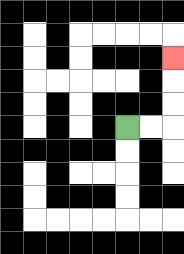{'start': '[5, 5]', 'end': '[7, 2]', 'path_directions': 'R,R,U,U,U', 'path_coordinates': '[[5, 5], [6, 5], [7, 5], [7, 4], [7, 3], [7, 2]]'}